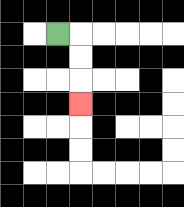{'start': '[2, 1]', 'end': '[3, 4]', 'path_directions': 'R,D,D,D', 'path_coordinates': '[[2, 1], [3, 1], [3, 2], [3, 3], [3, 4]]'}